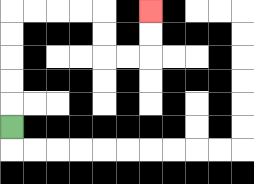{'start': '[0, 5]', 'end': '[6, 0]', 'path_directions': 'U,U,U,U,U,R,R,R,R,D,D,R,R,U,U', 'path_coordinates': '[[0, 5], [0, 4], [0, 3], [0, 2], [0, 1], [0, 0], [1, 0], [2, 0], [3, 0], [4, 0], [4, 1], [4, 2], [5, 2], [6, 2], [6, 1], [6, 0]]'}